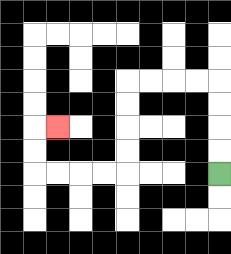{'start': '[9, 7]', 'end': '[2, 5]', 'path_directions': 'U,U,U,U,L,L,L,L,D,D,D,D,L,L,L,L,U,U,R', 'path_coordinates': '[[9, 7], [9, 6], [9, 5], [9, 4], [9, 3], [8, 3], [7, 3], [6, 3], [5, 3], [5, 4], [5, 5], [5, 6], [5, 7], [4, 7], [3, 7], [2, 7], [1, 7], [1, 6], [1, 5], [2, 5]]'}